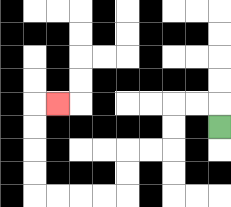{'start': '[9, 5]', 'end': '[2, 4]', 'path_directions': 'U,L,L,D,D,L,L,D,D,L,L,L,L,U,U,U,U,R', 'path_coordinates': '[[9, 5], [9, 4], [8, 4], [7, 4], [7, 5], [7, 6], [6, 6], [5, 6], [5, 7], [5, 8], [4, 8], [3, 8], [2, 8], [1, 8], [1, 7], [1, 6], [1, 5], [1, 4], [2, 4]]'}